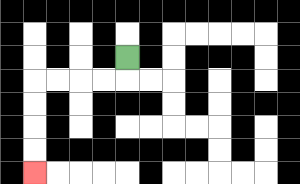{'start': '[5, 2]', 'end': '[1, 7]', 'path_directions': 'D,L,L,L,L,D,D,D,D', 'path_coordinates': '[[5, 2], [5, 3], [4, 3], [3, 3], [2, 3], [1, 3], [1, 4], [1, 5], [1, 6], [1, 7]]'}